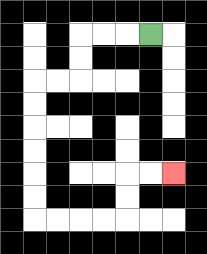{'start': '[6, 1]', 'end': '[7, 7]', 'path_directions': 'L,L,L,D,D,L,L,D,D,D,D,D,D,R,R,R,R,U,U,R,R', 'path_coordinates': '[[6, 1], [5, 1], [4, 1], [3, 1], [3, 2], [3, 3], [2, 3], [1, 3], [1, 4], [1, 5], [1, 6], [1, 7], [1, 8], [1, 9], [2, 9], [3, 9], [4, 9], [5, 9], [5, 8], [5, 7], [6, 7], [7, 7]]'}